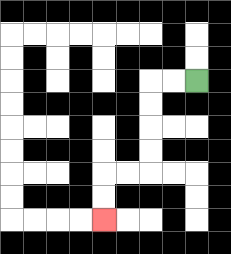{'start': '[8, 3]', 'end': '[4, 9]', 'path_directions': 'L,L,D,D,D,D,L,L,D,D', 'path_coordinates': '[[8, 3], [7, 3], [6, 3], [6, 4], [6, 5], [6, 6], [6, 7], [5, 7], [4, 7], [4, 8], [4, 9]]'}